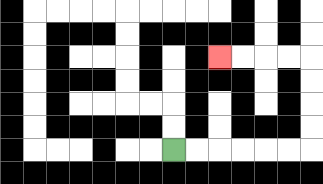{'start': '[7, 6]', 'end': '[9, 2]', 'path_directions': 'R,R,R,R,R,R,U,U,U,U,L,L,L,L', 'path_coordinates': '[[7, 6], [8, 6], [9, 6], [10, 6], [11, 6], [12, 6], [13, 6], [13, 5], [13, 4], [13, 3], [13, 2], [12, 2], [11, 2], [10, 2], [9, 2]]'}